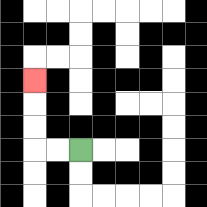{'start': '[3, 6]', 'end': '[1, 3]', 'path_directions': 'L,L,U,U,U', 'path_coordinates': '[[3, 6], [2, 6], [1, 6], [1, 5], [1, 4], [1, 3]]'}